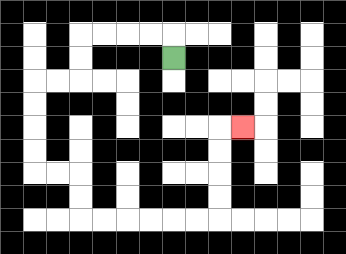{'start': '[7, 2]', 'end': '[10, 5]', 'path_directions': 'U,L,L,L,L,D,D,L,L,D,D,D,D,R,R,D,D,R,R,R,R,R,R,U,U,U,U,R', 'path_coordinates': '[[7, 2], [7, 1], [6, 1], [5, 1], [4, 1], [3, 1], [3, 2], [3, 3], [2, 3], [1, 3], [1, 4], [1, 5], [1, 6], [1, 7], [2, 7], [3, 7], [3, 8], [3, 9], [4, 9], [5, 9], [6, 9], [7, 9], [8, 9], [9, 9], [9, 8], [9, 7], [9, 6], [9, 5], [10, 5]]'}